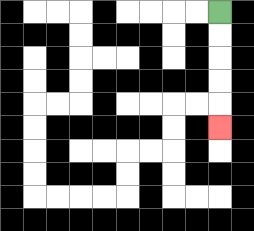{'start': '[9, 0]', 'end': '[9, 5]', 'path_directions': 'D,D,D,D,D', 'path_coordinates': '[[9, 0], [9, 1], [9, 2], [9, 3], [9, 4], [9, 5]]'}